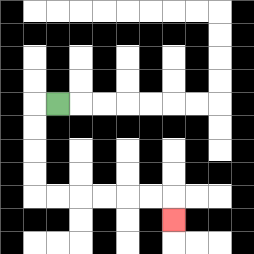{'start': '[2, 4]', 'end': '[7, 9]', 'path_directions': 'L,D,D,D,D,R,R,R,R,R,R,D', 'path_coordinates': '[[2, 4], [1, 4], [1, 5], [1, 6], [1, 7], [1, 8], [2, 8], [3, 8], [4, 8], [5, 8], [6, 8], [7, 8], [7, 9]]'}